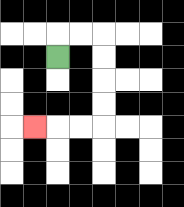{'start': '[2, 2]', 'end': '[1, 5]', 'path_directions': 'U,R,R,D,D,D,D,L,L,L', 'path_coordinates': '[[2, 2], [2, 1], [3, 1], [4, 1], [4, 2], [4, 3], [4, 4], [4, 5], [3, 5], [2, 5], [1, 5]]'}